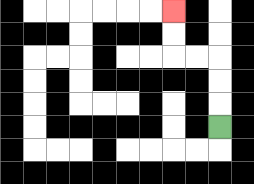{'start': '[9, 5]', 'end': '[7, 0]', 'path_directions': 'U,U,U,L,L,U,U', 'path_coordinates': '[[9, 5], [9, 4], [9, 3], [9, 2], [8, 2], [7, 2], [7, 1], [7, 0]]'}